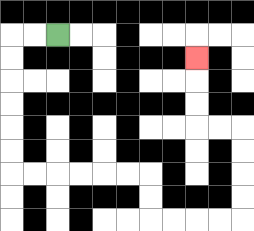{'start': '[2, 1]', 'end': '[8, 2]', 'path_directions': 'L,L,D,D,D,D,D,D,R,R,R,R,R,R,D,D,R,R,R,R,U,U,U,U,L,L,U,U,U', 'path_coordinates': '[[2, 1], [1, 1], [0, 1], [0, 2], [0, 3], [0, 4], [0, 5], [0, 6], [0, 7], [1, 7], [2, 7], [3, 7], [4, 7], [5, 7], [6, 7], [6, 8], [6, 9], [7, 9], [8, 9], [9, 9], [10, 9], [10, 8], [10, 7], [10, 6], [10, 5], [9, 5], [8, 5], [8, 4], [8, 3], [8, 2]]'}